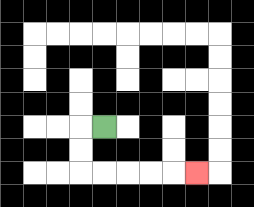{'start': '[4, 5]', 'end': '[8, 7]', 'path_directions': 'L,D,D,R,R,R,R,R', 'path_coordinates': '[[4, 5], [3, 5], [3, 6], [3, 7], [4, 7], [5, 7], [6, 7], [7, 7], [8, 7]]'}